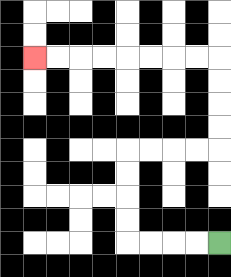{'start': '[9, 10]', 'end': '[1, 2]', 'path_directions': 'L,L,L,L,U,U,U,U,R,R,R,R,U,U,U,U,L,L,L,L,L,L,L,L', 'path_coordinates': '[[9, 10], [8, 10], [7, 10], [6, 10], [5, 10], [5, 9], [5, 8], [5, 7], [5, 6], [6, 6], [7, 6], [8, 6], [9, 6], [9, 5], [9, 4], [9, 3], [9, 2], [8, 2], [7, 2], [6, 2], [5, 2], [4, 2], [3, 2], [2, 2], [1, 2]]'}